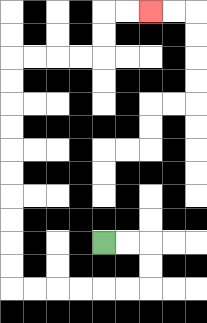{'start': '[4, 10]', 'end': '[6, 0]', 'path_directions': 'R,R,D,D,L,L,L,L,L,L,U,U,U,U,U,U,U,U,U,U,R,R,R,R,U,U,R,R', 'path_coordinates': '[[4, 10], [5, 10], [6, 10], [6, 11], [6, 12], [5, 12], [4, 12], [3, 12], [2, 12], [1, 12], [0, 12], [0, 11], [0, 10], [0, 9], [0, 8], [0, 7], [0, 6], [0, 5], [0, 4], [0, 3], [0, 2], [1, 2], [2, 2], [3, 2], [4, 2], [4, 1], [4, 0], [5, 0], [6, 0]]'}